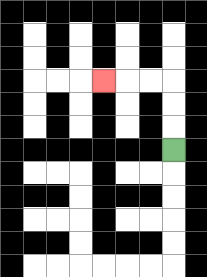{'start': '[7, 6]', 'end': '[4, 3]', 'path_directions': 'U,U,U,L,L,L', 'path_coordinates': '[[7, 6], [7, 5], [7, 4], [7, 3], [6, 3], [5, 3], [4, 3]]'}